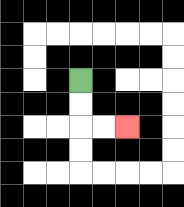{'start': '[3, 3]', 'end': '[5, 5]', 'path_directions': 'D,D,R,R', 'path_coordinates': '[[3, 3], [3, 4], [3, 5], [4, 5], [5, 5]]'}